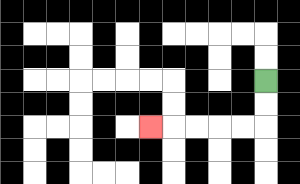{'start': '[11, 3]', 'end': '[6, 5]', 'path_directions': 'D,D,L,L,L,L,L', 'path_coordinates': '[[11, 3], [11, 4], [11, 5], [10, 5], [9, 5], [8, 5], [7, 5], [6, 5]]'}